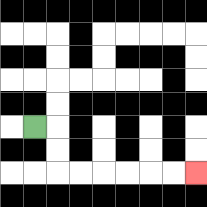{'start': '[1, 5]', 'end': '[8, 7]', 'path_directions': 'R,D,D,R,R,R,R,R,R', 'path_coordinates': '[[1, 5], [2, 5], [2, 6], [2, 7], [3, 7], [4, 7], [5, 7], [6, 7], [7, 7], [8, 7]]'}